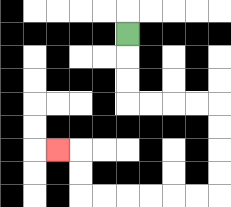{'start': '[5, 1]', 'end': '[2, 6]', 'path_directions': 'D,D,D,R,R,R,R,D,D,D,D,L,L,L,L,L,L,U,U,L', 'path_coordinates': '[[5, 1], [5, 2], [5, 3], [5, 4], [6, 4], [7, 4], [8, 4], [9, 4], [9, 5], [9, 6], [9, 7], [9, 8], [8, 8], [7, 8], [6, 8], [5, 8], [4, 8], [3, 8], [3, 7], [3, 6], [2, 6]]'}